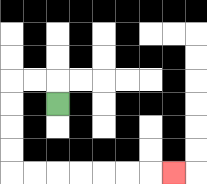{'start': '[2, 4]', 'end': '[7, 7]', 'path_directions': 'U,L,L,D,D,D,D,R,R,R,R,R,R,R', 'path_coordinates': '[[2, 4], [2, 3], [1, 3], [0, 3], [0, 4], [0, 5], [0, 6], [0, 7], [1, 7], [2, 7], [3, 7], [4, 7], [5, 7], [6, 7], [7, 7]]'}